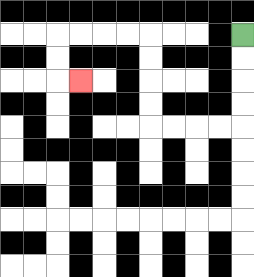{'start': '[10, 1]', 'end': '[3, 3]', 'path_directions': 'D,D,D,D,L,L,L,L,U,U,U,U,L,L,L,L,D,D,R', 'path_coordinates': '[[10, 1], [10, 2], [10, 3], [10, 4], [10, 5], [9, 5], [8, 5], [7, 5], [6, 5], [6, 4], [6, 3], [6, 2], [6, 1], [5, 1], [4, 1], [3, 1], [2, 1], [2, 2], [2, 3], [3, 3]]'}